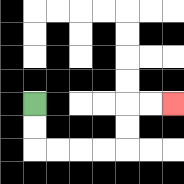{'start': '[1, 4]', 'end': '[7, 4]', 'path_directions': 'D,D,R,R,R,R,U,U,R,R', 'path_coordinates': '[[1, 4], [1, 5], [1, 6], [2, 6], [3, 6], [4, 6], [5, 6], [5, 5], [5, 4], [6, 4], [7, 4]]'}